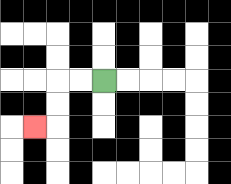{'start': '[4, 3]', 'end': '[1, 5]', 'path_directions': 'L,L,D,D,L', 'path_coordinates': '[[4, 3], [3, 3], [2, 3], [2, 4], [2, 5], [1, 5]]'}